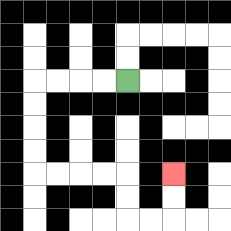{'start': '[5, 3]', 'end': '[7, 7]', 'path_directions': 'L,L,L,L,D,D,D,D,R,R,R,R,D,D,R,R,U,U', 'path_coordinates': '[[5, 3], [4, 3], [3, 3], [2, 3], [1, 3], [1, 4], [1, 5], [1, 6], [1, 7], [2, 7], [3, 7], [4, 7], [5, 7], [5, 8], [5, 9], [6, 9], [7, 9], [7, 8], [7, 7]]'}